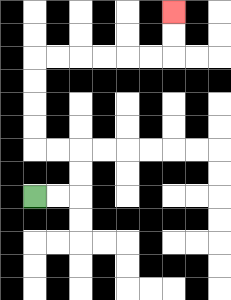{'start': '[1, 8]', 'end': '[7, 0]', 'path_directions': 'R,R,U,U,L,L,U,U,U,U,R,R,R,R,R,R,U,U', 'path_coordinates': '[[1, 8], [2, 8], [3, 8], [3, 7], [3, 6], [2, 6], [1, 6], [1, 5], [1, 4], [1, 3], [1, 2], [2, 2], [3, 2], [4, 2], [5, 2], [6, 2], [7, 2], [7, 1], [7, 0]]'}